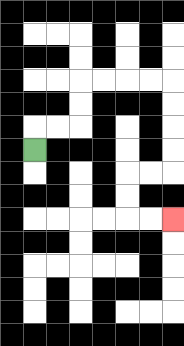{'start': '[1, 6]', 'end': '[7, 9]', 'path_directions': 'U,R,R,U,U,R,R,R,R,D,D,D,D,L,L,D,D,R,R', 'path_coordinates': '[[1, 6], [1, 5], [2, 5], [3, 5], [3, 4], [3, 3], [4, 3], [5, 3], [6, 3], [7, 3], [7, 4], [7, 5], [7, 6], [7, 7], [6, 7], [5, 7], [5, 8], [5, 9], [6, 9], [7, 9]]'}